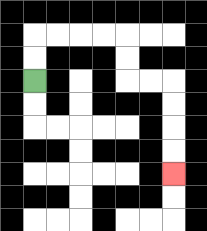{'start': '[1, 3]', 'end': '[7, 7]', 'path_directions': 'U,U,R,R,R,R,D,D,R,R,D,D,D,D', 'path_coordinates': '[[1, 3], [1, 2], [1, 1], [2, 1], [3, 1], [4, 1], [5, 1], [5, 2], [5, 3], [6, 3], [7, 3], [7, 4], [7, 5], [7, 6], [7, 7]]'}